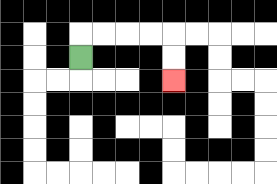{'start': '[3, 2]', 'end': '[7, 3]', 'path_directions': 'U,R,R,R,R,D,D', 'path_coordinates': '[[3, 2], [3, 1], [4, 1], [5, 1], [6, 1], [7, 1], [7, 2], [7, 3]]'}